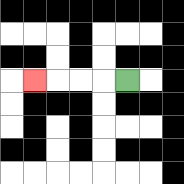{'start': '[5, 3]', 'end': '[1, 3]', 'path_directions': 'L,L,L,L', 'path_coordinates': '[[5, 3], [4, 3], [3, 3], [2, 3], [1, 3]]'}